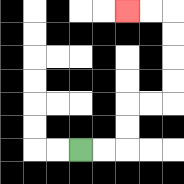{'start': '[3, 6]', 'end': '[5, 0]', 'path_directions': 'R,R,U,U,R,R,U,U,U,U,L,L', 'path_coordinates': '[[3, 6], [4, 6], [5, 6], [5, 5], [5, 4], [6, 4], [7, 4], [7, 3], [7, 2], [7, 1], [7, 0], [6, 0], [5, 0]]'}